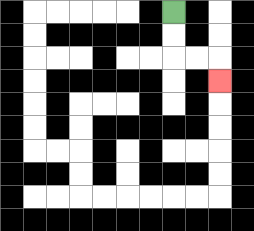{'start': '[7, 0]', 'end': '[9, 3]', 'path_directions': 'D,D,R,R,D', 'path_coordinates': '[[7, 0], [7, 1], [7, 2], [8, 2], [9, 2], [9, 3]]'}